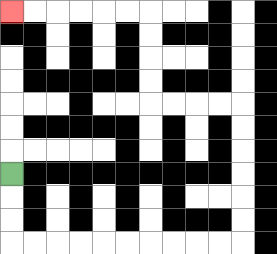{'start': '[0, 7]', 'end': '[0, 0]', 'path_directions': 'D,D,D,R,R,R,R,R,R,R,R,R,R,U,U,U,U,U,U,L,L,L,L,U,U,U,U,L,L,L,L,L,L', 'path_coordinates': '[[0, 7], [0, 8], [0, 9], [0, 10], [1, 10], [2, 10], [3, 10], [4, 10], [5, 10], [6, 10], [7, 10], [8, 10], [9, 10], [10, 10], [10, 9], [10, 8], [10, 7], [10, 6], [10, 5], [10, 4], [9, 4], [8, 4], [7, 4], [6, 4], [6, 3], [6, 2], [6, 1], [6, 0], [5, 0], [4, 0], [3, 0], [2, 0], [1, 0], [0, 0]]'}